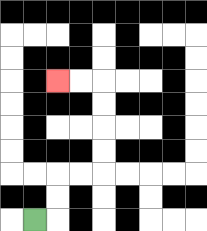{'start': '[1, 9]', 'end': '[2, 3]', 'path_directions': 'R,U,U,R,R,U,U,U,U,L,L', 'path_coordinates': '[[1, 9], [2, 9], [2, 8], [2, 7], [3, 7], [4, 7], [4, 6], [4, 5], [4, 4], [4, 3], [3, 3], [2, 3]]'}